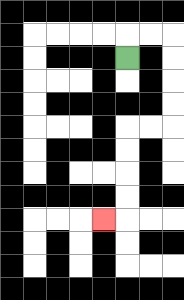{'start': '[5, 2]', 'end': '[4, 9]', 'path_directions': 'U,R,R,D,D,D,D,L,L,D,D,D,D,L', 'path_coordinates': '[[5, 2], [5, 1], [6, 1], [7, 1], [7, 2], [7, 3], [7, 4], [7, 5], [6, 5], [5, 5], [5, 6], [5, 7], [5, 8], [5, 9], [4, 9]]'}